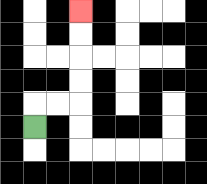{'start': '[1, 5]', 'end': '[3, 0]', 'path_directions': 'U,R,R,U,U,U,U', 'path_coordinates': '[[1, 5], [1, 4], [2, 4], [3, 4], [3, 3], [3, 2], [3, 1], [3, 0]]'}